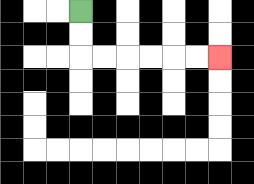{'start': '[3, 0]', 'end': '[9, 2]', 'path_directions': 'D,D,R,R,R,R,R,R', 'path_coordinates': '[[3, 0], [3, 1], [3, 2], [4, 2], [5, 2], [6, 2], [7, 2], [8, 2], [9, 2]]'}